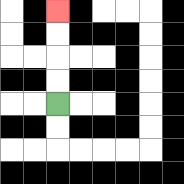{'start': '[2, 4]', 'end': '[2, 0]', 'path_directions': 'U,U,U,U', 'path_coordinates': '[[2, 4], [2, 3], [2, 2], [2, 1], [2, 0]]'}